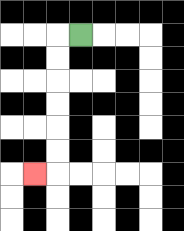{'start': '[3, 1]', 'end': '[1, 7]', 'path_directions': 'L,D,D,D,D,D,D,L', 'path_coordinates': '[[3, 1], [2, 1], [2, 2], [2, 3], [2, 4], [2, 5], [2, 6], [2, 7], [1, 7]]'}